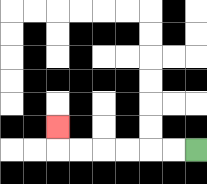{'start': '[8, 6]', 'end': '[2, 5]', 'path_directions': 'L,L,L,L,L,L,U', 'path_coordinates': '[[8, 6], [7, 6], [6, 6], [5, 6], [4, 6], [3, 6], [2, 6], [2, 5]]'}